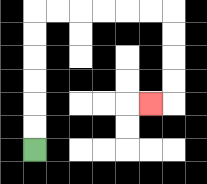{'start': '[1, 6]', 'end': '[6, 4]', 'path_directions': 'U,U,U,U,U,U,R,R,R,R,R,R,D,D,D,D,L', 'path_coordinates': '[[1, 6], [1, 5], [1, 4], [1, 3], [1, 2], [1, 1], [1, 0], [2, 0], [3, 0], [4, 0], [5, 0], [6, 0], [7, 0], [7, 1], [7, 2], [7, 3], [7, 4], [6, 4]]'}